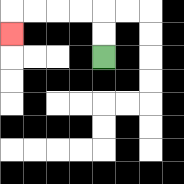{'start': '[4, 2]', 'end': '[0, 1]', 'path_directions': 'U,U,L,L,L,L,D', 'path_coordinates': '[[4, 2], [4, 1], [4, 0], [3, 0], [2, 0], [1, 0], [0, 0], [0, 1]]'}